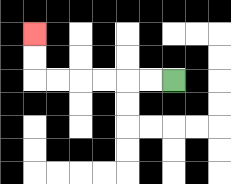{'start': '[7, 3]', 'end': '[1, 1]', 'path_directions': 'L,L,L,L,L,L,U,U', 'path_coordinates': '[[7, 3], [6, 3], [5, 3], [4, 3], [3, 3], [2, 3], [1, 3], [1, 2], [1, 1]]'}